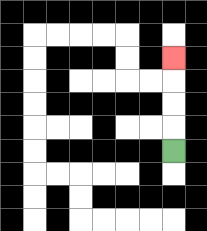{'start': '[7, 6]', 'end': '[7, 2]', 'path_directions': 'U,U,U,U', 'path_coordinates': '[[7, 6], [7, 5], [7, 4], [7, 3], [7, 2]]'}